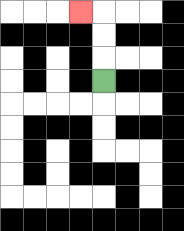{'start': '[4, 3]', 'end': '[3, 0]', 'path_directions': 'U,U,U,L', 'path_coordinates': '[[4, 3], [4, 2], [4, 1], [4, 0], [3, 0]]'}